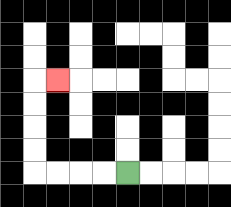{'start': '[5, 7]', 'end': '[2, 3]', 'path_directions': 'L,L,L,L,U,U,U,U,R', 'path_coordinates': '[[5, 7], [4, 7], [3, 7], [2, 7], [1, 7], [1, 6], [1, 5], [1, 4], [1, 3], [2, 3]]'}